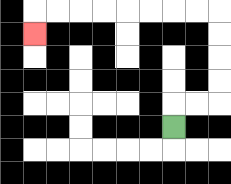{'start': '[7, 5]', 'end': '[1, 1]', 'path_directions': 'U,R,R,U,U,U,U,L,L,L,L,L,L,L,L,D', 'path_coordinates': '[[7, 5], [7, 4], [8, 4], [9, 4], [9, 3], [9, 2], [9, 1], [9, 0], [8, 0], [7, 0], [6, 0], [5, 0], [4, 0], [3, 0], [2, 0], [1, 0], [1, 1]]'}